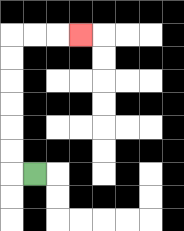{'start': '[1, 7]', 'end': '[3, 1]', 'path_directions': 'L,U,U,U,U,U,U,R,R,R', 'path_coordinates': '[[1, 7], [0, 7], [0, 6], [0, 5], [0, 4], [0, 3], [0, 2], [0, 1], [1, 1], [2, 1], [3, 1]]'}